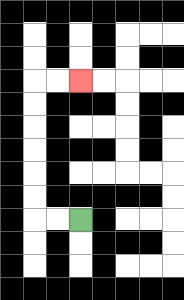{'start': '[3, 9]', 'end': '[3, 3]', 'path_directions': 'L,L,U,U,U,U,U,U,R,R', 'path_coordinates': '[[3, 9], [2, 9], [1, 9], [1, 8], [1, 7], [1, 6], [1, 5], [1, 4], [1, 3], [2, 3], [3, 3]]'}